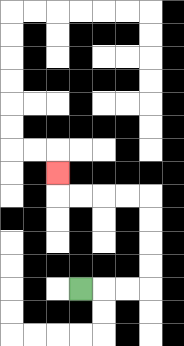{'start': '[3, 12]', 'end': '[2, 7]', 'path_directions': 'R,R,R,U,U,U,U,L,L,L,L,U', 'path_coordinates': '[[3, 12], [4, 12], [5, 12], [6, 12], [6, 11], [6, 10], [6, 9], [6, 8], [5, 8], [4, 8], [3, 8], [2, 8], [2, 7]]'}